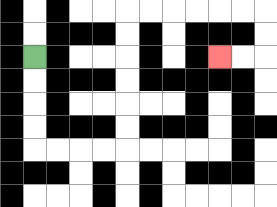{'start': '[1, 2]', 'end': '[9, 2]', 'path_directions': 'D,D,D,D,R,R,R,R,U,U,U,U,U,U,R,R,R,R,R,R,D,D,L,L', 'path_coordinates': '[[1, 2], [1, 3], [1, 4], [1, 5], [1, 6], [2, 6], [3, 6], [4, 6], [5, 6], [5, 5], [5, 4], [5, 3], [5, 2], [5, 1], [5, 0], [6, 0], [7, 0], [8, 0], [9, 0], [10, 0], [11, 0], [11, 1], [11, 2], [10, 2], [9, 2]]'}